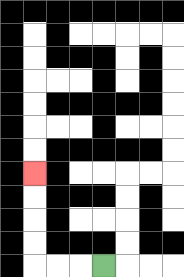{'start': '[4, 11]', 'end': '[1, 7]', 'path_directions': 'L,L,L,U,U,U,U', 'path_coordinates': '[[4, 11], [3, 11], [2, 11], [1, 11], [1, 10], [1, 9], [1, 8], [1, 7]]'}